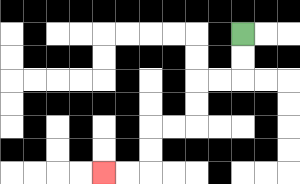{'start': '[10, 1]', 'end': '[4, 7]', 'path_directions': 'D,D,L,L,D,D,L,L,D,D,L,L', 'path_coordinates': '[[10, 1], [10, 2], [10, 3], [9, 3], [8, 3], [8, 4], [8, 5], [7, 5], [6, 5], [6, 6], [6, 7], [5, 7], [4, 7]]'}